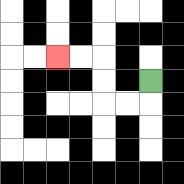{'start': '[6, 3]', 'end': '[2, 2]', 'path_directions': 'D,L,L,U,U,L,L', 'path_coordinates': '[[6, 3], [6, 4], [5, 4], [4, 4], [4, 3], [4, 2], [3, 2], [2, 2]]'}